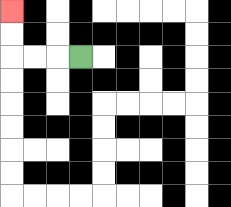{'start': '[3, 2]', 'end': '[0, 0]', 'path_directions': 'L,L,L,U,U', 'path_coordinates': '[[3, 2], [2, 2], [1, 2], [0, 2], [0, 1], [0, 0]]'}